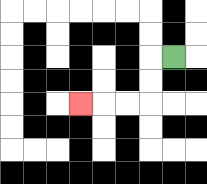{'start': '[7, 2]', 'end': '[3, 4]', 'path_directions': 'L,D,D,L,L,L', 'path_coordinates': '[[7, 2], [6, 2], [6, 3], [6, 4], [5, 4], [4, 4], [3, 4]]'}